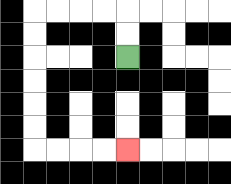{'start': '[5, 2]', 'end': '[5, 6]', 'path_directions': 'U,U,L,L,L,L,D,D,D,D,D,D,R,R,R,R', 'path_coordinates': '[[5, 2], [5, 1], [5, 0], [4, 0], [3, 0], [2, 0], [1, 0], [1, 1], [1, 2], [1, 3], [1, 4], [1, 5], [1, 6], [2, 6], [3, 6], [4, 6], [5, 6]]'}